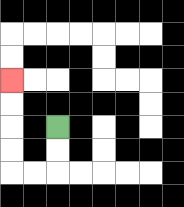{'start': '[2, 5]', 'end': '[0, 3]', 'path_directions': 'D,D,L,L,U,U,U,U', 'path_coordinates': '[[2, 5], [2, 6], [2, 7], [1, 7], [0, 7], [0, 6], [0, 5], [0, 4], [0, 3]]'}